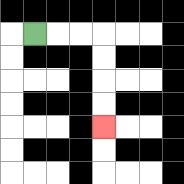{'start': '[1, 1]', 'end': '[4, 5]', 'path_directions': 'R,R,R,D,D,D,D', 'path_coordinates': '[[1, 1], [2, 1], [3, 1], [4, 1], [4, 2], [4, 3], [4, 4], [4, 5]]'}